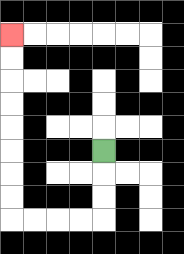{'start': '[4, 6]', 'end': '[0, 1]', 'path_directions': 'D,D,D,L,L,L,L,U,U,U,U,U,U,U,U', 'path_coordinates': '[[4, 6], [4, 7], [4, 8], [4, 9], [3, 9], [2, 9], [1, 9], [0, 9], [0, 8], [0, 7], [0, 6], [0, 5], [0, 4], [0, 3], [0, 2], [0, 1]]'}